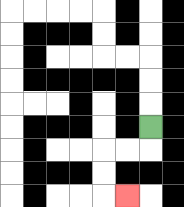{'start': '[6, 5]', 'end': '[5, 8]', 'path_directions': 'D,L,L,D,D,R', 'path_coordinates': '[[6, 5], [6, 6], [5, 6], [4, 6], [4, 7], [4, 8], [5, 8]]'}